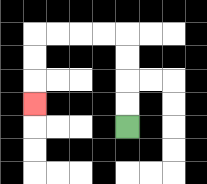{'start': '[5, 5]', 'end': '[1, 4]', 'path_directions': 'U,U,U,U,L,L,L,L,D,D,D', 'path_coordinates': '[[5, 5], [5, 4], [5, 3], [5, 2], [5, 1], [4, 1], [3, 1], [2, 1], [1, 1], [1, 2], [1, 3], [1, 4]]'}